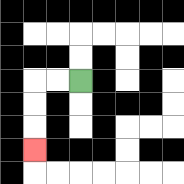{'start': '[3, 3]', 'end': '[1, 6]', 'path_directions': 'L,L,D,D,D', 'path_coordinates': '[[3, 3], [2, 3], [1, 3], [1, 4], [1, 5], [1, 6]]'}